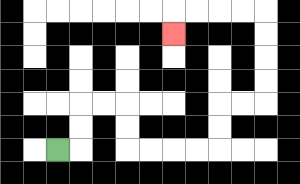{'start': '[2, 6]', 'end': '[7, 1]', 'path_directions': 'R,U,U,R,R,D,D,R,R,R,R,U,U,R,R,U,U,U,U,L,L,L,L,D', 'path_coordinates': '[[2, 6], [3, 6], [3, 5], [3, 4], [4, 4], [5, 4], [5, 5], [5, 6], [6, 6], [7, 6], [8, 6], [9, 6], [9, 5], [9, 4], [10, 4], [11, 4], [11, 3], [11, 2], [11, 1], [11, 0], [10, 0], [9, 0], [8, 0], [7, 0], [7, 1]]'}